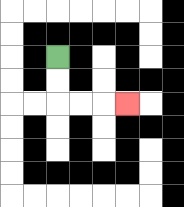{'start': '[2, 2]', 'end': '[5, 4]', 'path_directions': 'D,D,R,R,R', 'path_coordinates': '[[2, 2], [2, 3], [2, 4], [3, 4], [4, 4], [5, 4]]'}